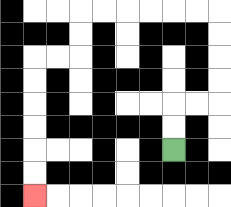{'start': '[7, 6]', 'end': '[1, 8]', 'path_directions': 'U,U,R,R,U,U,U,U,L,L,L,L,L,L,D,D,L,L,D,D,D,D,D,D', 'path_coordinates': '[[7, 6], [7, 5], [7, 4], [8, 4], [9, 4], [9, 3], [9, 2], [9, 1], [9, 0], [8, 0], [7, 0], [6, 0], [5, 0], [4, 0], [3, 0], [3, 1], [3, 2], [2, 2], [1, 2], [1, 3], [1, 4], [1, 5], [1, 6], [1, 7], [1, 8]]'}